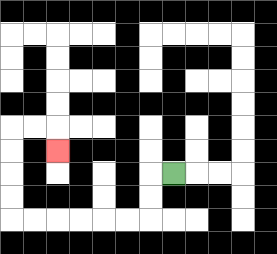{'start': '[7, 7]', 'end': '[2, 6]', 'path_directions': 'L,D,D,L,L,L,L,L,L,U,U,U,U,R,R,D', 'path_coordinates': '[[7, 7], [6, 7], [6, 8], [6, 9], [5, 9], [4, 9], [3, 9], [2, 9], [1, 9], [0, 9], [0, 8], [0, 7], [0, 6], [0, 5], [1, 5], [2, 5], [2, 6]]'}